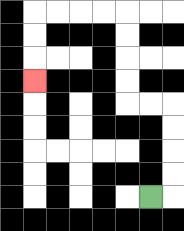{'start': '[6, 8]', 'end': '[1, 3]', 'path_directions': 'R,U,U,U,U,L,L,U,U,U,U,L,L,L,L,D,D,D', 'path_coordinates': '[[6, 8], [7, 8], [7, 7], [7, 6], [7, 5], [7, 4], [6, 4], [5, 4], [5, 3], [5, 2], [5, 1], [5, 0], [4, 0], [3, 0], [2, 0], [1, 0], [1, 1], [1, 2], [1, 3]]'}